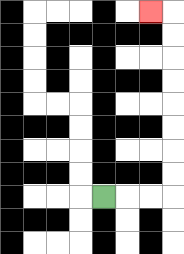{'start': '[4, 8]', 'end': '[6, 0]', 'path_directions': 'R,R,R,U,U,U,U,U,U,U,U,L', 'path_coordinates': '[[4, 8], [5, 8], [6, 8], [7, 8], [7, 7], [7, 6], [7, 5], [7, 4], [7, 3], [7, 2], [7, 1], [7, 0], [6, 0]]'}